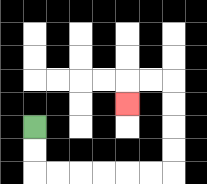{'start': '[1, 5]', 'end': '[5, 4]', 'path_directions': 'D,D,R,R,R,R,R,R,U,U,U,U,L,L,D', 'path_coordinates': '[[1, 5], [1, 6], [1, 7], [2, 7], [3, 7], [4, 7], [5, 7], [6, 7], [7, 7], [7, 6], [7, 5], [7, 4], [7, 3], [6, 3], [5, 3], [5, 4]]'}